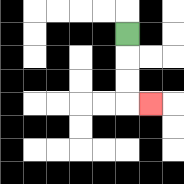{'start': '[5, 1]', 'end': '[6, 4]', 'path_directions': 'D,D,D,R', 'path_coordinates': '[[5, 1], [5, 2], [5, 3], [5, 4], [6, 4]]'}